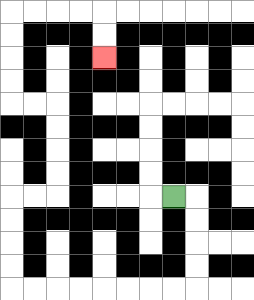{'start': '[7, 8]', 'end': '[4, 2]', 'path_directions': 'R,D,D,D,D,L,L,L,L,L,L,L,L,U,U,U,U,R,R,U,U,U,U,L,L,U,U,U,U,R,R,R,R,D,D', 'path_coordinates': '[[7, 8], [8, 8], [8, 9], [8, 10], [8, 11], [8, 12], [7, 12], [6, 12], [5, 12], [4, 12], [3, 12], [2, 12], [1, 12], [0, 12], [0, 11], [0, 10], [0, 9], [0, 8], [1, 8], [2, 8], [2, 7], [2, 6], [2, 5], [2, 4], [1, 4], [0, 4], [0, 3], [0, 2], [0, 1], [0, 0], [1, 0], [2, 0], [3, 0], [4, 0], [4, 1], [4, 2]]'}